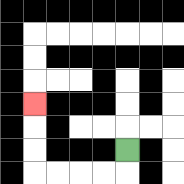{'start': '[5, 6]', 'end': '[1, 4]', 'path_directions': 'D,L,L,L,L,U,U,U', 'path_coordinates': '[[5, 6], [5, 7], [4, 7], [3, 7], [2, 7], [1, 7], [1, 6], [1, 5], [1, 4]]'}